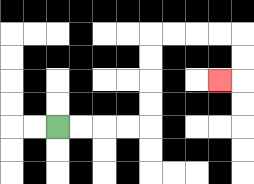{'start': '[2, 5]', 'end': '[9, 3]', 'path_directions': 'R,R,R,R,U,U,U,U,R,R,R,R,D,D,L', 'path_coordinates': '[[2, 5], [3, 5], [4, 5], [5, 5], [6, 5], [6, 4], [6, 3], [6, 2], [6, 1], [7, 1], [8, 1], [9, 1], [10, 1], [10, 2], [10, 3], [9, 3]]'}